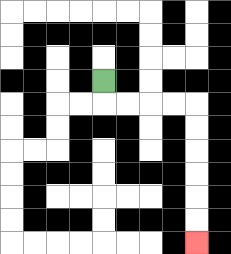{'start': '[4, 3]', 'end': '[8, 10]', 'path_directions': 'D,R,R,R,R,D,D,D,D,D,D', 'path_coordinates': '[[4, 3], [4, 4], [5, 4], [6, 4], [7, 4], [8, 4], [8, 5], [8, 6], [8, 7], [8, 8], [8, 9], [8, 10]]'}